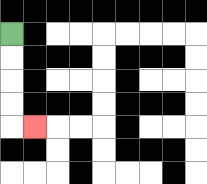{'start': '[0, 1]', 'end': '[1, 5]', 'path_directions': 'D,D,D,D,R', 'path_coordinates': '[[0, 1], [0, 2], [0, 3], [0, 4], [0, 5], [1, 5]]'}